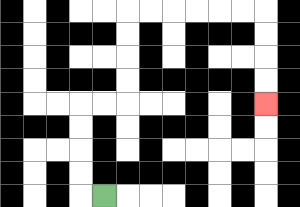{'start': '[4, 8]', 'end': '[11, 4]', 'path_directions': 'L,U,U,U,U,R,R,U,U,U,U,R,R,R,R,R,R,D,D,D,D', 'path_coordinates': '[[4, 8], [3, 8], [3, 7], [3, 6], [3, 5], [3, 4], [4, 4], [5, 4], [5, 3], [5, 2], [5, 1], [5, 0], [6, 0], [7, 0], [8, 0], [9, 0], [10, 0], [11, 0], [11, 1], [11, 2], [11, 3], [11, 4]]'}